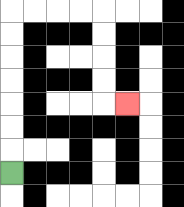{'start': '[0, 7]', 'end': '[5, 4]', 'path_directions': 'U,U,U,U,U,U,U,R,R,R,R,D,D,D,D,R', 'path_coordinates': '[[0, 7], [0, 6], [0, 5], [0, 4], [0, 3], [0, 2], [0, 1], [0, 0], [1, 0], [2, 0], [3, 0], [4, 0], [4, 1], [4, 2], [4, 3], [4, 4], [5, 4]]'}